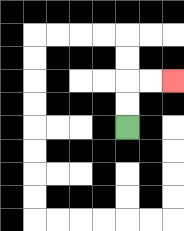{'start': '[5, 5]', 'end': '[7, 3]', 'path_directions': 'U,U,R,R', 'path_coordinates': '[[5, 5], [5, 4], [5, 3], [6, 3], [7, 3]]'}